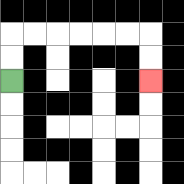{'start': '[0, 3]', 'end': '[6, 3]', 'path_directions': 'U,U,R,R,R,R,R,R,D,D', 'path_coordinates': '[[0, 3], [0, 2], [0, 1], [1, 1], [2, 1], [3, 1], [4, 1], [5, 1], [6, 1], [6, 2], [6, 3]]'}